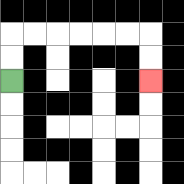{'start': '[0, 3]', 'end': '[6, 3]', 'path_directions': 'U,U,R,R,R,R,R,R,D,D', 'path_coordinates': '[[0, 3], [0, 2], [0, 1], [1, 1], [2, 1], [3, 1], [4, 1], [5, 1], [6, 1], [6, 2], [6, 3]]'}